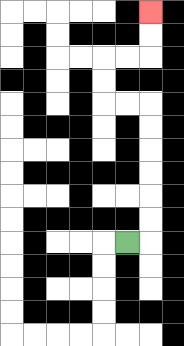{'start': '[5, 10]', 'end': '[6, 0]', 'path_directions': 'R,U,U,U,U,U,U,L,L,U,U,R,R,U,U', 'path_coordinates': '[[5, 10], [6, 10], [6, 9], [6, 8], [6, 7], [6, 6], [6, 5], [6, 4], [5, 4], [4, 4], [4, 3], [4, 2], [5, 2], [6, 2], [6, 1], [6, 0]]'}